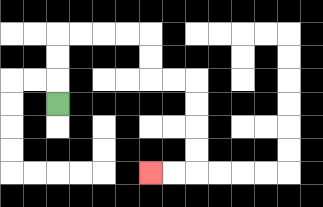{'start': '[2, 4]', 'end': '[6, 7]', 'path_directions': 'U,U,U,R,R,R,R,D,D,R,R,D,D,D,D,L,L', 'path_coordinates': '[[2, 4], [2, 3], [2, 2], [2, 1], [3, 1], [4, 1], [5, 1], [6, 1], [6, 2], [6, 3], [7, 3], [8, 3], [8, 4], [8, 5], [8, 6], [8, 7], [7, 7], [6, 7]]'}